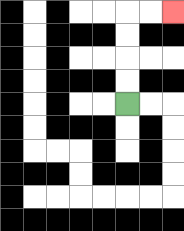{'start': '[5, 4]', 'end': '[7, 0]', 'path_directions': 'U,U,U,U,R,R', 'path_coordinates': '[[5, 4], [5, 3], [5, 2], [5, 1], [5, 0], [6, 0], [7, 0]]'}